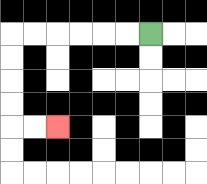{'start': '[6, 1]', 'end': '[2, 5]', 'path_directions': 'L,L,L,L,L,L,D,D,D,D,R,R', 'path_coordinates': '[[6, 1], [5, 1], [4, 1], [3, 1], [2, 1], [1, 1], [0, 1], [0, 2], [0, 3], [0, 4], [0, 5], [1, 5], [2, 5]]'}